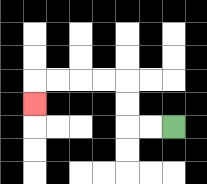{'start': '[7, 5]', 'end': '[1, 4]', 'path_directions': 'L,L,U,U,L,L,L,L,D', 'path_coordinates': '[[7, 5], [6, 5], [5, 5], [5, 4], [5, 3], [4, 3], [3, 3], [2, 3], [1, 3], [1, 4]]'}